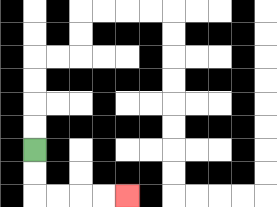{'start': '[1, 6]', 'end': '[5, 8]', 'path_directions': 'D,D,R,R,R,R', 'path_coordinates': '[[1, 6], [1, 7], [1, 8], [2, 8], [3, 8], [4, 8], [5, 8]]'}